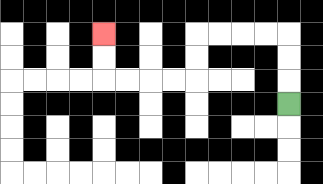{'start': '[12, 4]', 'end': '[4, 1]', 'path_directions': 'U,U,U,L,L,L,L,D,D,L,L,L,L,U,U', 'path_coordinates': '[[12, 4], [12, 3], [12, 2], [12, 1], [11, 1], [10, 1], [9, 1], [8, 1], [8, 2], [8, 3], [7, 3], [6, 3], [5, 3], [4, 3], [4, 2], [4, 1]]'}